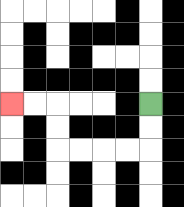{'start': '[6, 4]', 'end': '[0, 4]', 'path_directions': 'D,D,L,L,L,L,U,U,L,L', 'path_coordinates': '[[6, 4], [6, 5], [6, 6], [5, 6], [4, 6], [3, 6], [2, 6], [2, 5], [2, 4], [1, 4], [0, 4]]'}